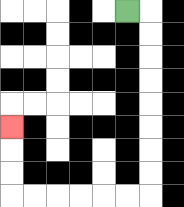{'start': '[5, 0]', 'end': '[0, 5]', 'path_directions': 'R,D,D,D,D,D,D,D,D,L,L,L,L,L,L,U,U,U', 'path_coordinates': '[[5, 0], [6, 0], [6, 1], [6, 2], [6, 3], [6, 4], [6, 5], [6, 6], [6, 7], [6, 8], [5, 8], [4, 8], [3, 8], [2, 8], [1, 8], [0, 8], [0, 7], [0, 6], [0, 5]]'}